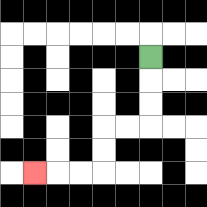{'start': '[6, 2]', 'end': '[1, 7]', 'path_directions': 'D,D,D,L,L,D,D,L,L,L', 'path_coordinates': '[[6, 2], [6, 3], [6, 4], [6, 5], [5, 5], [4, 5], [4, 6], [4, 7], [3, 7], [2, 7], [1, 7]]'}